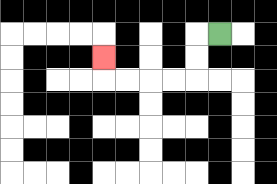{'start': '[9, 1]', 'end': '[4, 2]', 'path_directions': 'L,D,D,L,L,L,L,U', 'path_coordinates': '[[9, 1], [8, 1], [8, 2], [8, 3], [7, 3], [6, 3], [5, 3], [4, 3], [4, 2]]'}